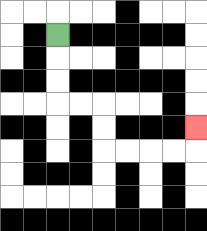{'start': '[2, 1]', 'end': '[8, 5]', 'path_directions': 'D,D,D,R,R,D,D,R,R,R,R,U', 'path_coordinates': '[[2, 1], [2, 2], [2, 3], [2, 4], [3, 4], [4, 4], [4, 5], [4, 6], [5, 6], [6, 6], [7, 6], [8, 6], [8, 5]]'}